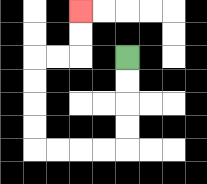{'start': '[5, 2]', 'end': '[3, 0]', 'path_directions': 'D,D,D,D,L,L,L,L,U,U,U,U,R,R,U,U', 'path_coordinates': '[[5, 2], [5, 3], [5, 4], [5, 5], [5, 6], [4, 6], [3, 6], [2, 6], [1, 6], [1, 5], [1, 4], [1, 3], [1, 2], [2, 2], [3, 2], [3, 1], [3, 0]]'}